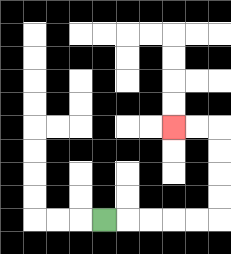{'start': '[4, 9]', 'end': '[7, 5]', 'path_directions': 'R,R,R,R,R,U,U,U,U,L,L', 'path_coordinates': '[[4, 9], [5, 9], [6, 9], [7, 9], [8, 9], [9, 9], [9, 8], [9, 7], [9, 6], [9, 5], [8, 5], [7, 5]]'}